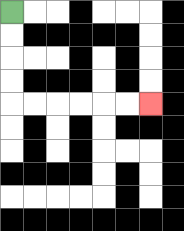{'start': '[0, 0]', 'end': '[6, 4]', 'path_directions': 'D,D,D,D,R,R,R,R,R,R', 'path_coordinates': '[[0, 0], [0, 1], [0, 2], [0, 3], [0, 4], [1, 4], [2, 4], [3, 4], [4, 4], [5, 4], [6, 4]]'}